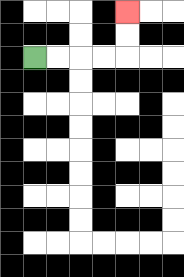{'start': '[1, 2]', 'end': '[5, 0]', 'path_directions': 'R,R,R,R,U,U', 'path_coordinates': '[[1, 2], [2, 2], [3, 2], [4, 2], [5, 2], [5, 1], [5, 0]]'}